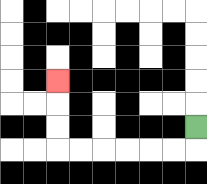{'start': '[8, 5]', 'end': '[2, 3]', 'path_directions': 'D,L,L,L,L,L,L,U,U,U', 'path_coordinates': '[[8, 5], [8, 6], [7, 6], [6, 6], [5, 6], [4, 6], [3, 6], [2, 6], [2, 5], [2, 4], [2, 3]]'}